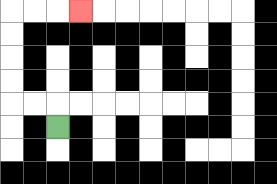{'start': '[2, 5]', 'end': '[3, 0]', 'path_directions': 'U,L,L,U,U,U,U,R,R,R', 'path_coordinates': '[[2, 5], [2, 4], [1, 4], [0, 4], [0, 3], [0, 2], [0, 1], [0, 0], [1, 0], [2, 0], [3, 0]]'}